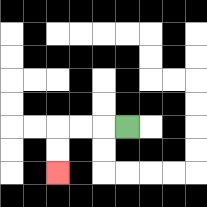{'start': '[5, 5]', 'end': '[2, 7]', 'path_directions': 'L,L,L,D,D', 'path_coordinates': '[[5, 5], [4, 5], [3, 5], [2, 5], [2, 6], [2, 7]]'}